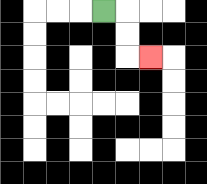{'start': '[4, 0]', 'end': '[6, 2]', 'path_directions': 'R,D,D,R', 'path_coordinates': '[[4, 0], [5, 0], [5, 1], [5, 2], [6, 2]]'}